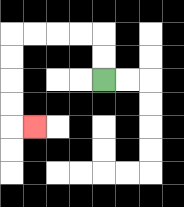{'start': '[4, 3]', 'end': '[1, 5]', 'path_directions': 'U,U,L,L,L,L,D,D,D,D,R', 'path_coordinates': '[[4, 3], [4, 2], [4, 1], [3, 1], [2, 1], [1, 1], [0, 1], [0, 2], [0, 3], [0, 4], [0, 5], [1, 5]]'}